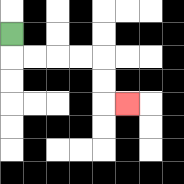{'start': '[0, 1]', 'end': '[5, 4]', 'path_directions': 'D,R,R,R,R,D,D,R', 'path_coordinates': '[[0, 1], [0, 2], [1, 2], [2, 2], [3, 2], [4, 2], [4, 3], [4, 4], [5, 4]]'}